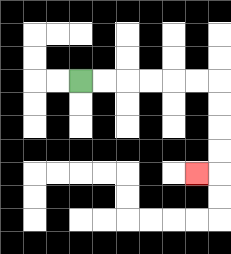{'start': '[3, 3]', 'end': '[8, 7]', 'path_directions': 'R,R,R,R,R,R,D,D,D,D,L', 'path_coordinates': '[[3, 3], [4, 3], [5, 3], [6, 3], [7, 3], [8, 3], [9, 3], [9, 4], [9, 5], [9, 6], [9, 7], [8, 7]]'}